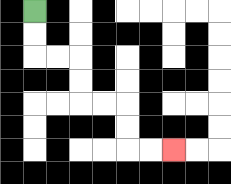{'start': '[1, 0]', 'end': '[7, 6]', 'path_directions': 'D,D,R,R,D,D,R,R,D,D,R,R', 'path_coordinates': '[[1, 0], [1, 1], [1, 2], [2, 2], [3, 2], [3, 3], [3, 4], [4, 4], [5, 4], [5, 5], [5, 6], [6, 6], [7, 6]]'}